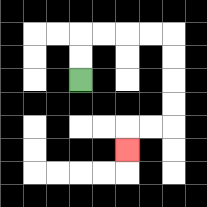{'start': '[3, 3]', 'end': '[5, 6]', 'path_directions': 'U,U,R,R,R,R,D,D,D,D,L,L,D', 'path_coordinates': '[[3, 3], [3, 2], [3, 1], [4, 1], [5, 1], [6, 1], [7, 1], [7, 2], [7, 3], [7, 4], [7, 5], [6, 5], [5, 5], [5, 6]]'}